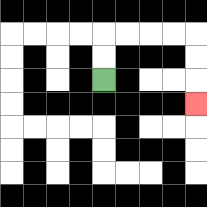{'start': '[4, 3]', 'end': '[8, 4]', 'path_directions': 'U,U,R,R,R,R,D,D,D', 'path_coordinates': '[[4, 3], [4, 2], [4, 1], [5, 1], [6, 1], [7, 1], [8, 1], [8, 2], [8, 3], [8, 4]]'}